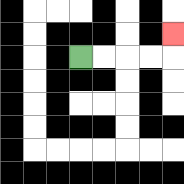{'start': '[3, 2]', 'end': '[7, 1]', 'path_directions': 'R,R,R,R,U', 'path_coordinates': '[[3, 2], [4, 2], [5, 2], [6, 2], [7, 2], [7, 1]]'}